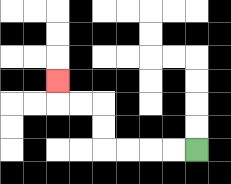{'start': '[8, 6]', 'end': '[2, 3]', 'path_directions': 'L,L,L,L,U,U,L,L,U', 'path_coordinates': '[[8, 6], [7, 6], [6, 6], [5, 6], [4, 6], [4, 5], [4, 4], [3, 4], [2, 4], [2, 3]]'}